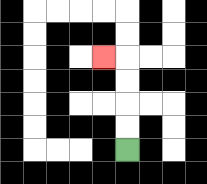{'start': '[5, 6]', 'end': '[4, 2]', 'path_directions': 'U,U,U,U,L', 'path_coordinates': '[[5, 6], [5, 5], [5, 4], [5, 3], [5, 2], [4, 2]]'}